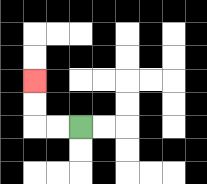{'start': '[3, 5]', 'end': '[1, 3]', 'path_directions': 'L,L,U,U', 'path_coordinates': '[[3, 5], [2, 5], [1, 5], [1, 4], [1, 3]]'}